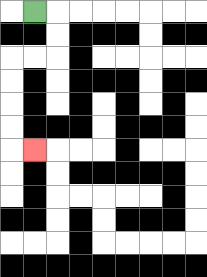{'start': '[1, 0]', 'end': '[1, 6]', 'path_directions': 'R,D,D,L,L,D,D,D,D,R', 'path_coordinates': '[[1, 0], [2, 0], [2, 1], [2, 2], [1, 2], [0, 2], [0, 3], [0, 4], [0, 5], [0, 6], [1, 6]]'}